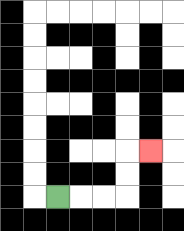{'start': '[2, 8]', 'end': '[6, 6]', 'path_directions': 'R,R,R,U,U,R', 'path_coordinates': '[[2, 8], [3, 8], [4, 8], [5, 8], [5, 7], [5, 6], [6, 6]]'}